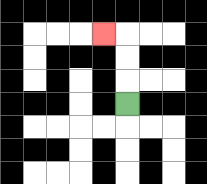{'start': '[5, 4]', 'end': '[4, 1]', 'path_directions': 'U,U,U,L', 'path_coordinates': '[[5, 4], [5, 3], [5, 2], [5, 1], [4, 1]]'}